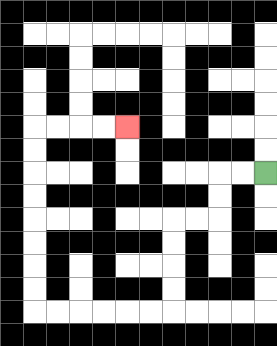{'start': '[11, 7]', 'end': '[5, 5]', 'path_directions': 'L,L,D,D,L,L,D,D,D,D,L,L,L,L,L,L,U,U,U,U,U,U,U,U,R,R,R,R', 'path_coordinates': '[[11, 7], [10, 7], [9, 7], [9, 8], [9, 9], [8, 9], [7, 9], [7, 10], [7, 11], [7, 12], [7, 13], [6, 13], [5, 13], [4, 13], [3, 13], [2, 13], [1, 13], [1, 12], [1, 11], [1, 10], [1, 9], [1, 8], [1, 7], [1, 6], [1, 5], [2, 5], [3, 5], [4, 5], [5, 5]]'}